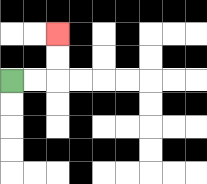{'start': '[0, 3]', 'end': '[2, 1]', 'path_directions': 'R,R,U,U', 'path_coordinates': '[[0, 3], [1, 3], [2, 3], [2, 2], [2, 1]]'}